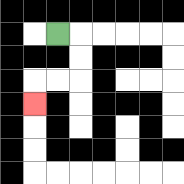{'start': '[2, 1]', 'end': '[1, 4]', 'path_directions': 'R,D,D,L,L,D', 'path_coordinates': '[[2, 1], [3, 1], [3, 2], [3, 3], [2, 3], [1, 3], [1, 4]]'}